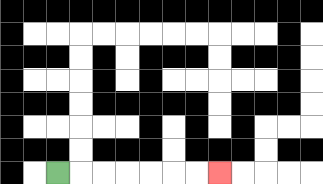{'start': '[2, 7]', 'end': '[9, 7]', 'path_directions': 'R,R,R,R,R,R,R', 'path_coordinates': '[[2, 7], [3, 7], [4, 7], [5, 7], [6, 7], [7, 7], [8, 7], [9, 7]]'}